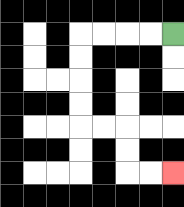{'start': '[7, 1]', 'end': '[7, 7]', 'path_directions': 'L,L,L,L,D,D,D,D,R,R,D,D,R,R', 'path_coordinates': '[[7, 1], [6, 1], [5, 1], [4, 1], [3, 1], [3, 2], [3, 3], [3, 4], [3, 5], [4, 5], [5, 5], [5, 6], [5, 7], [6, 7], [7, 7]]'}